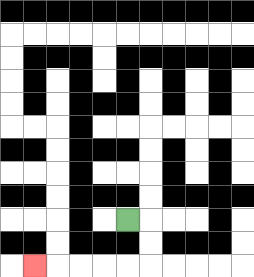{'start': '[5, 9]', 'end': '[1, 11]', 'path_directions': 'R,D,D,L,L,L,L,L', 'path_coordinates': '[[5, 9], [6, 9], [6, 10], [6, 11], [5, 11], [4, 11], [3, 11], [2, 11], [1, 11]]'}